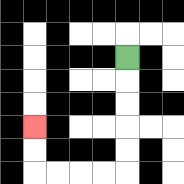{'start': '[5, 2]', 'end': '[1, 5]', 'path_directions': 'D,D,D,D,D,L,L,L,L,U,U', 'path_coordinates': '[[5, 2], [5, 3], [5, 4], [5, 5], [5, 6], [5, 7], [4, 7], [3, 7], [2, 7], [1, 7], [1, 6], [1, 5]]'}